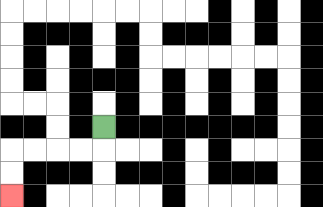{'start': '[4, 5]', 'end': '[0, 8]', 'path_directions': 'D,L,L,L,L,D,D', 'path_coordinates': '[[4, 5], [4, 6], [3, 6], [2, 6], [1, 6], [0, 6], [0, 7], [0, 8]]'}